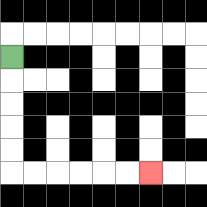{'start': '[0, 2]', 'end': '[6, 7]', 'path_directions': 'D,D,D,D,D,R,R,R,R,R,R', 'path_coordinates': '[[0, 2], [0, 3], [0, 4], [0, 5], [0, 6], [0, 7], [1, 7], [2, 7], [3, 7], [4, 7], [5, 7], [6, 7]]'}